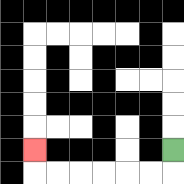{'start': '[7, 6]', 'end': '[1, 6]', 'path_directions': 'D,L,L,L,L,L,L,U', 'path_coordinates': '[[7, 6], [7, 7], [6, 7], [5, 7], [4, 7], [3, 7], [2, 7], [1, 7], [1, 6]]'}